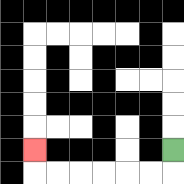{'start': '[7, 6]', 'end': '[1, 6]', 'path_directions': 'D,L,L,L,L,L,L,U', 'path_coordinates': '[[7, 6], [7, 7], [6, 7], [5, 7], [4, 7], [3, 7], [2, 7], [1, 7], [1, 6]]'}